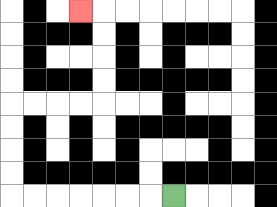{'start': '[7, 8]', 'end': '[3, 0]', 'path_directions': 'L,L,L,L,L,L,L,U,U,U,U,R,R,R,R,U,U,U,U,L', 'path_coordinates': '[[7, 8], [6, 8], [5, 8], [4, 8], [3, 8], [2, 8], [1, 8], [0, 8], [0, 7], [0, 6], [0, 5], [0, 4], [1, 4], [2, 4], [3, 4], [4, 4], [4, 3], [4, 2], [4, 1], [4, 0], [3, 0]]'}